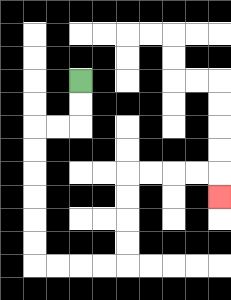{'start': '[3, 3]', 'end': '[9, 8]', 'path_directions': 'D,D,L,L,D,D,D,D,D,D,R,R,R,R,U,U,U,U,R,R,R,R,D', 'path_coordinates': '[[3, 3], [3, 4], [3, 5], [2, 5], [1, 5], [1, 6], [1, 7], [1, 8], [1, 9], [1, 10], [1, 11], [2, 11], [3, 11], [4, 11], [5, 11], [5, 10], [5, 9], [5, 8], [5, 7], [6, 7], [7, 7], [8, 7], [9, 7], [9, 8]]'}